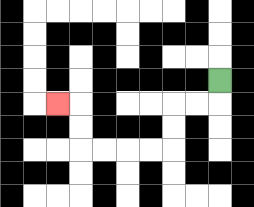{'start': '[9, 3]', 'end': '[2, 4]', 'path_directions': 'D,L,L,D,D,L,L,L,L,U,U,L', 'path_coordinates': '[[9, 3], [9, 4], [8, 4], [7, 4], [7, 5], [7, 6], [6, 6], [5, 6], [4, 6], [3, 6], [3, 5], [3, 4], [2, 4]]'}